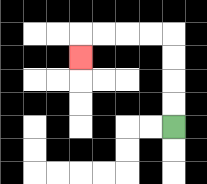{'start': '[7, 5]', 'end': '[3, 2]', 'path_directions': 'U,U,U,U,L,L,L,L,D', 'path_coordinates': '[[7, 5], [7, 4], [7, 3], [7, 2], [7, 1], [6, 1], [5, 1], [4, 1], [3, 1], [3, 2]]'}